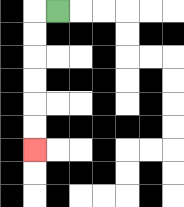{'start': '[2, 0]', 'end': '[1, 6]', 'path_directions': 'L,D,D,D,D,D,D', 'path_coordinates': '[[2, 0], [1, 0], [1, 1], [1, 2], [1, 3], [1, 4], [1, 5], [1, 6]]'}